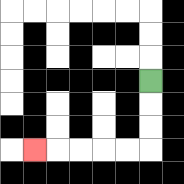{'start': '[6, 3]', 'end': '[1, 6]', 'path_directions': 'D,D,D,L,L,L,L,L', 'path_coordinates': '[[6, 3], [6, 4], [6, 5], [6, 6], [5, 6], [4, 6], [3, 6], [2, 6], [1, 6]]'}